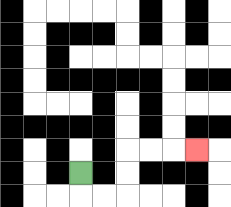{'start': '[3, 7]', 'end': '[8, 6]', 'path_directions': 'D,R,R,U,U,R,R,R', 'path_coordinates': '[[3, 7], [3, 8], [4, 8], [5, 8], [5, 7], [5, 6], [6, 6], [7, 6], [8, 6]]'}